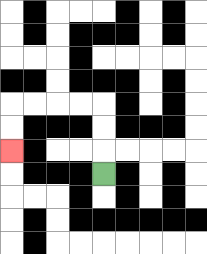{'start': '[4, 7]', 'end': '[0, 6]', 'path_directions': 'U,U,U,L,L,L,L,D,D', 'path_coordinates': '[[4, 7], [4, 6], [4, 5], [4, 4], [3, 4], [2, 4], [1, 4], [0, 4], [0, 5], [0, 6]]'}